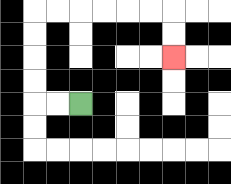{'start': '[3, 4]', 'end': '[7, 2]', 'path_directions': 'L,L,U,U,U,U,R,R,R,R,R,R,D,D', 'path_coordinates': '[[3, 4], [2, 4], [1, 4], [1, 3], [1, 2], [1, 1], [1, 0], [2, 0], [3, 0], [4, 0], [5, 0], [6, 0], [7, 0], [7, 1], [7, 2]]'}